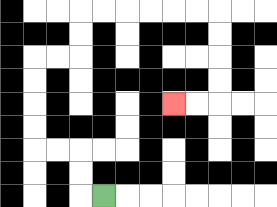{'start': '[4, 8]', 'end': '[7, 4]', 'path_directions': 'L,U,U,L,L,U,U,U,U,R,R,U,U,R,R,R,R,R,R,D,D,D,D,L,L', 'path_coordinates': '[[4, 8], [3, 8], [3, 7], [3, 6], [2, 6], [1, 6], [1, 5], [1, 4], [1, 3], [1, 2], [2, 2], [3, 2], [3, 1], [3, 0], [4, 0], [5, 0], [6, 0], [7, 0], [8, 0], [9, 0], [9, 1], [9, 2], [9, 3], [9, 4], [8, 4], [7, 4]]'}